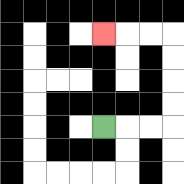{'start': '[4, 5]', 'end': '[4, 1]', 'path_directions': 'R,R,R,U,U,U,U,L,L,L', 'path_coordinates': '[[4, 5], [5, 5], [6, 5], [7, 5], [7, 4], [7, 3], [7, 2], [7, 1], [6, 1], [5, 1], [4, 1]]'}